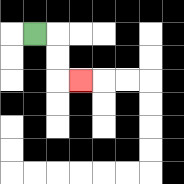{'start': '[1, 1]', 'end': '[3, 3]', 'path_directions': 'R,D,D,R', 'path_coordinates': '[[1, 1], [2, 1], [2, 2], [2, 3], [3, 3]]'}